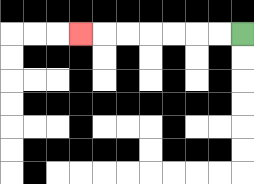{'start': '[10, 1]', 'end': '[3, 1]', 'path_directions': 'L,L,L,L,L,L,L', 'path_coordinates': '[[10, 1], [9, 1], [8, 1], [7, 1], [6, 1], [5, 1], [4, 1], [3, 1]]'}